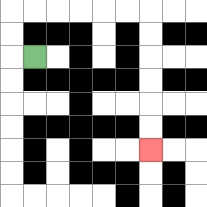{'start': '[1, 2]', 'end': '[6, 6]', 'path_directions': 'L,U,U,R,R,R,R,R,R,D,D,D,D,D,D', 'path_coordinates': '[[1, 2], [0, 2], [0, 1], [0, 0], [1, 0], [2, 0], [3, 0], [4, 0], [5, 0], [6, 0], [6, 1], [6, 2], [6, 3], [6, 4], [6, 5], [6, 6]]'}